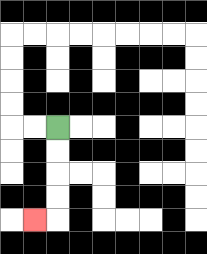{'start': '[2, 5]', 'end': '[1, 9]', 'path_directions': 'D,D,D,D,L', 'path_coordinates': '[[2, 5], [2, 6], [2, 7], [2, 8], [2, 9], [1, 9]]'}